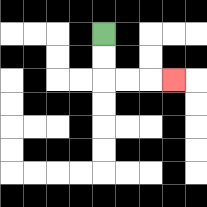{'start': '[4, 1]', 'end': '[7, 3]', 'path_directions': 'D,D,R,R,R', 'path_coordinates': '[[4, 1], [4, 2], [4, 3], [5, 3], [6, 3], [7, 3]]'}